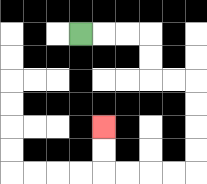{'start': '[3, 1]', 'end': '[4, 5]', 'path_directions': 'R,R,R,D,D,R,R,D,D,D,D,L,L,L,L,U,U', 'path_coordinates': '[[3, 1], [4, 1], [5, 1], [6, 1], [6, 2], [6, 3], [7, 3], [8, 3], [8, 4], [8, 5], [8, 6], [8, 7], [7, 7], [6, 7], [5, 7], [4, 7], [4, 6], [4, 5]]'}